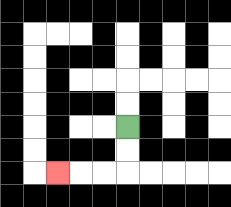{'start': '[5, 5]', 'end': '[2, 7]', 'path_directions': 'D,D,L,L,L', 'path_coordinates': '[[5, 5], [5, 6], [5, 7], [4, 7], [3, 7], [2, 7]]'}